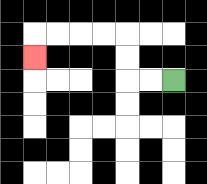{'start': '[7, 3]', 'end': '[1, 2]', 'path_directions': 'L,L,U,U,L,L,L,L,D', 'path_coordinates': '[[7, 3], [6, 3], [5, 3], [5, 2], [5, 1], [4, 1], [3, 1], [2, 1], [1, 1], [1, 2]]'}